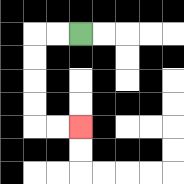{'start': '[3, 1]', 'end': '[3, 5]', 'path_directions': 'L,L,D,D,D,D,R,R', 'path_coordinates': '[[3, 1], [2, 1], [1, 1], [1, 2], [1, 3], [1, 4], [1, 5], [2, 5], [3, 5]]'}